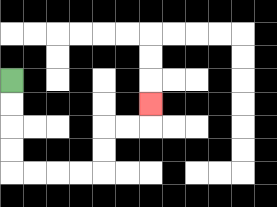{'start': '[0, 3]', 'end': '[6, 4]', 'path_directions': 'D,D,D,D,R,R,R,R,U,U,R,R,U', 'path_coordinates': '[[0, 3], [0, 4], [0, 5], [0, 6], [0, 7], [1, 7], [2, 7], [3, 7], [4, 7], [4, 6], [4, 5], [5, 5], [6, 5], [6, 4]]'}